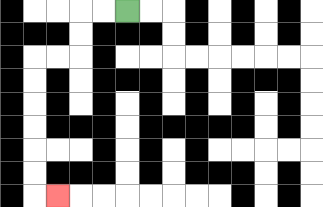{'start': '[5, 0]', 'end': '[2, 8]', 'path_directions': 'L,L,D,D,L,L,D,D,D,D,D,D,R', 'path_coordinates': '[[5, 0], [4, 0], [3, 0], [3, 1], [3, 2], [2, 2], [1, 2], [1, 3], [1, 4], [1, 5], [1, 6], [1, 7], [1, 8], [2, 8]]'}